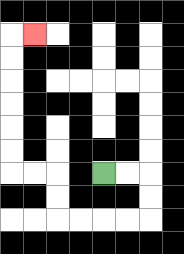{'start': '[4, 7]', 'end': '[1, 1]', 'path_directions': 'R,R,D,D,L,L,L,L,U,U,L,L,U,U,U,U,U,U,R', 'path_coordinates': '[[4, 7], [5, 7], [6, 7], [6, 8], [6, 9], [5, 9], [4, 9], [3, 9], [2, 9], [2, 8], [2, 7], [1, 7], [0, 7], [0, 6], [0, 5], [0, 4], [0, 3], [0, 2], [0, 1], [1, 1]]'}